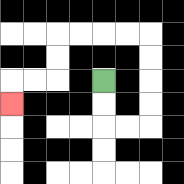{'start': '[4, 3]', 'end': '[0, 4]', 'path_directions': 'D,D,R,R,U,U,U,U,L,L,L,L,D,D,L,L,D', 'path_coordinates': '[[4, 3], [4, 4], [4, 5], [5, 5], [6, 5], [6, 4], [6, 3], [6, 2], [6, 1], [5, 1], [4, 1], [3, 1], [2, 1], [2, 2], [2, 3], [1, 3], [0, 3], [0, 4]]'}